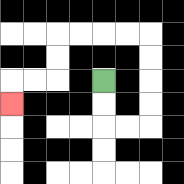{'start': '[4, 3]', 'end': '[0, 4]', 'path_directions': 'D,D,R,R,U,U,U,U,L,L,L,L,D,D,L,L,D', 'path_coordinates': '[[4, 3], [4, 4], [4, 5], [5, 5], [6, 5], [6, 4], [6, 3], [6, 2], [6, 1], [5, 1], [4, 1], [3, 1], [2, 1], [2, 2], [2, 3], [1, 3], [0, 3], [0, 4]]'}